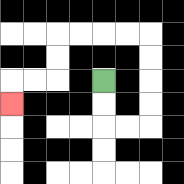{'start': '[4, 3]', 'end': '[0, 4]', 'path_directions': 'D,D,R,R,U,U,U,U,L,L,L,L,D,D,L,L,D', 'path_coordinates': '[[4, 3], [4, 4], [4, 5], [5, 5], [6, 5], [6, 4], [6, 3], [6, 2], [6, 1], [5, 1], [4, 1], [3, 1], [2, 1], [2, 2], [2, 3], [1, 3], [0, 3], [0, 4]]'}